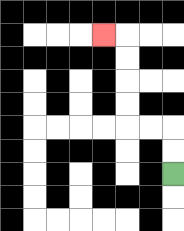{'start': '[7, 7]', 'end': '[4, 1]', 'path_directions': 'U,U,L,L,U,U,U,U,L', 'path_coordinates': '[[7, 7], [7, 6], [7, 5], [6, 5], [5, 5], [5, 4], [5, 3], [5, 2], [5, 1], [4, 1]]'}